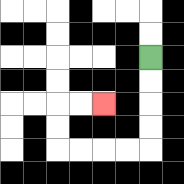{'start': '[6, 2]', 'end': '[4, 4]', 'path_directions': 'D,D,D,D,L,L,L,L,U,U,R,R', 'path_coordinates': '[[6, 2], [6, 3], [6, 4], [6, 5], [6, 6], [5, 6], [4, 6], [3, 6], [2, 6], [2, 5], [2, 4], [3, 4], [4, 4]]'}